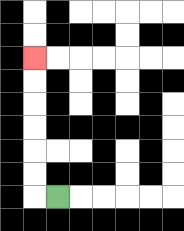{'start': '[2, 8]', 'end': '[1, 2]', 'path_directions': 'L,U,U,U,U,U,U', 'path_coordinates': '[[2, 8], [1, 8], [1, 7], [1, 6], [1, 5], [1, 4], [1, 3], [1, 2]]'}